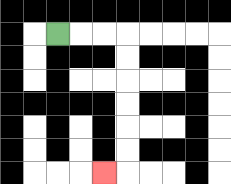{'start': '[2, 1]', 'end': '[4, 7]', 'path_directions': 'R,R,R,D,D,D,D,D,D,L', 'path_coordinates': '[[2, 1], [3, 1], [4, 1], [5, 1], [5, 2], [5, 3], [5, 4], [5, 5], [5, 6], [5, 7], [4, 7]]'}